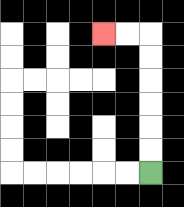{'start': '[6, 7]', 'end': '[4, 1]', 'path_directions': 'U,U,U,U,U,U,L,L', 'path_coordinates': '[[6, 7], [6, 6], [6, 5], [6, 4], [6, 3], [6, 2], [6, 1], [5, 1], [4, 1]]'}